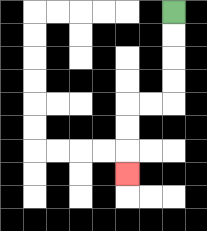{'start': '[7, 0]', 'end': '[5, 7]', 'path_directions': 'D,D,D,D,L,L,D,D,D', 'path_coordinates': '[[7, 0], [7, 1], [7, 2], [7, 3], [7, 4], [6, 4], [5, 4], [5, 5], [5, 6], [5, 7]]'}